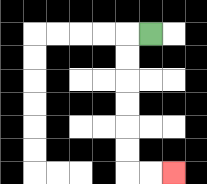{'start': '[6, 1]', 'end': '[7, 7]', 'path_directions': 'L,D,D,D,D,D,D,R,R', 'path_coordinates': '[[6, 1], [5, 1], [5, 2], [5, 3], [5, 4], [5, 5], [5, 6], [5, 7], [6, 7], [7, 7]]'}